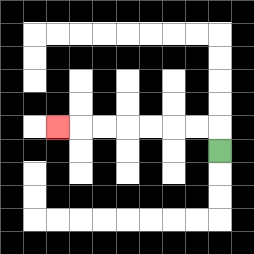{'start': '[9, 6]', 'end': '[2, 5]', 'path_directions': 'U,L,L,L,L,L,L,L', 'path_coordinates': '[[9, 6], [9, 5], [8, 5], [7, 5], [6, 5], [5, 5], [4, 5], [3, 5], [2, 5]]'}